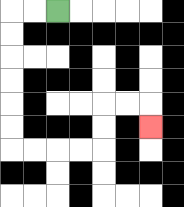{'start': '[2, 0]', 'end': '[6, 5]', 'path_directions': 'L,L,D,D,D,D,D,D,R,R,R,R,U,U,R,R,D', 'path_coordinates': '[[2, 0], [1, 0], [0, 0], [0, 1], [0, 2], [0, 3], [0, 4], [0, 5], [0, 6], [1, 6], [2, 6], [3, 6], [4, 6], [4, 5], [4, 4], [5, 4], [6, 4], [6, 5]]'}